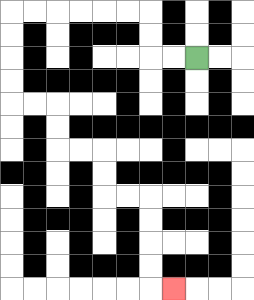{'start': '[8, 2]', 'end': '[7, 12]', 'path_directions': 'L,L,U,U,L,L,L,L,L,L,D,D,D,D,R,R,D,D,R,R,D,D,R,R,D,D,D,D,R', 'path_coordinates': '[[8, 2], [7, 2], [6, 2], [6, 1], [6, 0], [5, 0], [4, 0], [3, 0], [2, 0], [1, 0], [0, 0], [0, 1], [0, 2], [0, 3], [0, 4], [1, 4], [2, 4], [2, 5], [2, 6], [3, 6], [4, 6], [4, 7], [4, 8], [5, 8], [6, 8], [6, 9], [6, 10], [6, 11], [6, 12], [7, 12]]'}